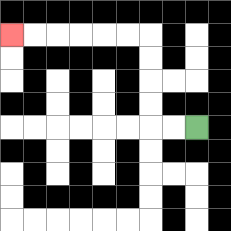{'start': '[8, 5]', 'end': '[0, 1]', 'path_directions': 'L,L,U,U,U,U,L,L,L,L,L,L', 'path_coordinates': '[[8, 5], [7, 5], [6, 5], [6, 4], [6, 3], [6, 2], [6, 1], [5, 1], [4, 1], [3, 1], [2, 1], [1, 1], [0, 1]]'}